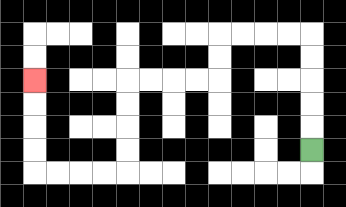{'start': '[13, 6]', 'end': '[1, 3]', 'path_directions': 'U,U,U,U,U,L,L,L,L,D,D,L,L,L,L,D,D,D,D,L,L,L,L,U,U,U,U', 'path_coordinates': '[[13, 6], [13, 5], [13, 4], [13, 3], [13, 2], [13, 1], [12, 1], [11, 1], [10, 1], [9, 1], [9, 2], [9, 3], [8, 3], [7, 3], [6, 3], [5, 3], [5, 4], [5, 5], [5, 6], [5, 7], [4, 7], [3, 7], [2, 7], [1, 7], [1, 6], [1, 5], [1, 4], [1, 3]]'}